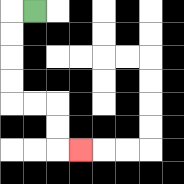{'start': '[1, 0]', 'end': '[3, 6]', 'path_directions': 'L,D,D,D,D,R,R,D,D,R', 'path_coordinates': '[[1, 0], [0, 0], [0, 1], [0, 2], [0, 3], [0, 4], [1, 4], [2, 4], [2, 5], [2, 6], [3, 6]]'}